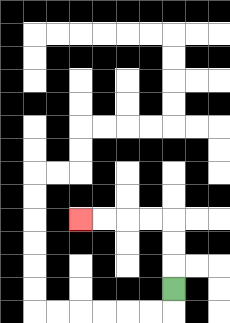{'start': '[7, 12]', 'end': '[3, 9]', 'path_directions': 'U,U,U,L,L,L,L', 'path_coordinates': '[[7, 12], [7, 11], [7, 10], [7, 9], [6, 9], [5, 9], [4, 9], [3, 9]]'}